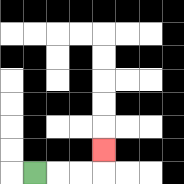{'start': '[1, 7]', 'end': '[4, 6]', 'path_directions': 'R,R,R,U', 'path_coordinates': '[[1, 7], [2, 7], [3, 7], [4, 7], [4, 6]]'}